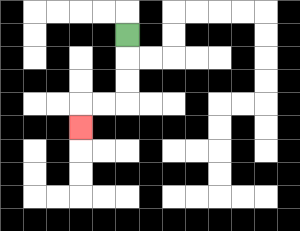{'start': '[5, 1]', 'end': '[3, 5]', 'path_directions': 'D,D,D,L,L,D', 'path_coordinates': '[[5, 1], [5, 2], [5, 3], [5, 4], [4, 4], [3, 4], [3, 5]]'}